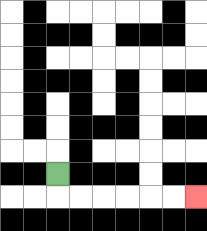{'start': '[2, 7]', 'end': '[8, 8]', 'path_directions': 'D,R,R,R,R,R,R', 'path_coordinates': '[[2, 7], [2, 8], [3, 8], [4, 8], [5, 8], [6, 8], [7, 8], [8, 8]]'}